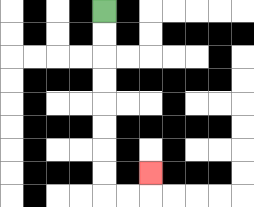{'start': '[4, 0]', 'end': '[6, 7]', 'path_directions': 'D,D,D,D,D,D,D,D,R,R,U', 'path_coordinates': '[[4, 0], [4, 1], [4, 2], [4, 3], [4, 4], [4, 5], [4, 6], [4, 7], [4, 8], [5, 8], [6, 8], [6, 7]]'}